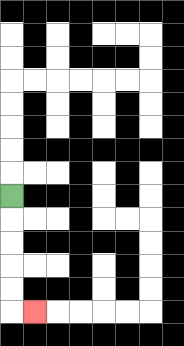{'start': '[0, 8]', 'end': '[1, 13]', 'path_directions': 'D,D,D,D,D,R', 'path_coordinates': '[[0, 8], [0, 9], [0, 10], [0, 11], [0, 12], [0, 13], [1, 13]]'}